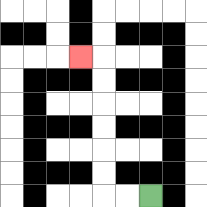{'start': '[6, 8]', 'end': '[3, 2]', 'path_directions': 'L,L,U,U,U,U,U,U,L', 'path_coordinates': '[[6, 8], [5, 8], [4, 8], [4, 7], [4, 6], [4, 5], [4, 4], [4, 3], [4, 2], [3, 2]]'}